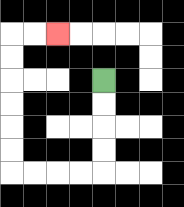{'start': '[4, 3]', 'end': '[2, 1]', 'path_directions': 'D,D,D,D,L,L,L,L,U,U,U,U,U,U,R,R', 'path_coordinates': '[[4, 3], [4, 4], [4, 5], [4, 6], [4, 7], [3, 7], [2, 7], [1, 7], [0, 7], [0, 6], [0, 5], [0, 4], [0, 3], [0, 2], [0, 1], [1, 1], [2, 1]]'}